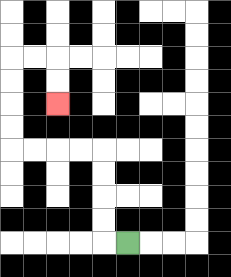{'start': '[5, 10]', 'end': '[2, 4]', 'path_directions': 'L,U,U,U,U,L,L,L,L,U,U,U,U,R,R,D,D', 'path_coordinates': '[[5, 10], [4, 10], [4, 9], [4, 8], [4, 7], [4, 6], [3, 6], [2, 6], [1, 6], [0, 6], [0, 5], [0, 4], [0, 3], [0, 2], [1, 2], [2, 2], [2, 3], [2, 4]]'}